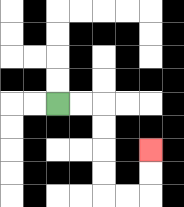{'start': '[2, 4]', 'end': '[6, 6]', 'path_directions': 'R,R,D,D,D,D,R,R,U,U', 'path_coordinates': '[[2, 4], [3, 4], [4, 4], [4, 5], [4, 6], [4, 7], [4, 8], [5, 8], [6, 8], [6, 7], [6, 6]]'}